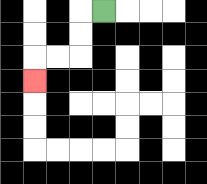{'start': '[4, 0]', 'end': '[1, 3]', 'path_directions': 'L,D,D,L,L,D', 'path_coordinates': '[[4, 0], [3, 0], [3, 1], [3, 2], [2, 2], [1, 2], [1, 3]]'}